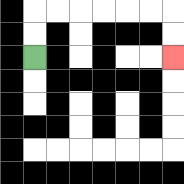{'start': '[1, 2]', 'end': '[7, 2]', 'path_directions': 'U,U,R,R,R,R,R,R,D,D', 'path_coordinates': '[[1, 2], [1, 1], [1, 0], [2, 0], [3, 0], [4, 0], [5, 0], [6, 0], [7, 0], [7, 1], [7, 2]]'}